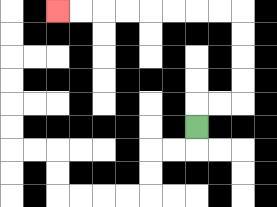{'start': '[8, 5]', 'end': '[2, 0]', 'path_directions': 'U,R,R,U,U,U,U,L,L,L,L,L,L,L,L', 'path_coordinates': '[[8, 5], [8, 4], [9, 4], [10, 4], [10, 3], [10, 2], [10, 1], [10, 0], [9, 0], [8, 0], [7, 0], [6, 0], [5, 0], [4, 0], [3, 0], [2, 0]]'}